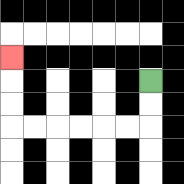{'start': '[6, 3]', 'end': '[0, 2]', 'path_directions': 'D,D,L,L,L,L,L,L,U,U,U', 'path_coordinates': '[[6, 3], [6, 4], [6, 5], [5, 5], [4, 5], [3, 5], [2, 5], [1, 5], [0, 5], [0, 4], [0, 3], [0, 2]]'}